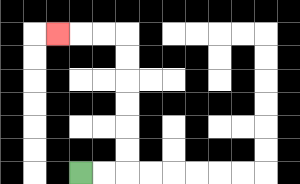{'start': '[3, 7]', 'end': '[2, 1]', 'path_directions': 'R,R,U,U,U,U,U,U,L,L,L', 'path_coordinates': '[[3, 7], [4, 7], [5, 7], [5, 6], [5, 5], [5, 4], [5, 3], [5, 2], [5, 1], [4, 1], [3, 1], [2, 1]]'}